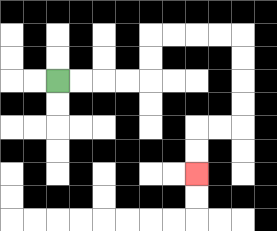{'start': '[2, 3]', 'end': '[8, 7]', 'path_directions': 'R,R,R,R,U,U,R,R,R,R,D,D,D,D,L,L,D,D', 'path_coordinates': '[[2, 3], [3, 3], [4, 3], [5, 3], [6, 3], [6, 2], [6, 1], [7, 1], [8, 1], [9, 1], [10, 1], [10, 2], [10, 3], [10, 4], [10, 5], [9, 5], [8, 5], [8, 6], [8, 7]]'}